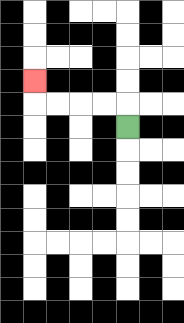{'start': '[5, 5]', 'end': '[1, 3]', 'path_directions': 'U,L,L,L,L,U', 'path_coordinates': '[[5, 5], [5, 4], [4, 4], [3, 4], [2, 4], [1, 4], [1, 3]]'}